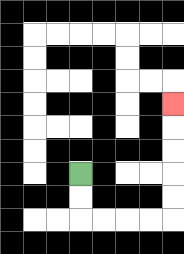{'start': '[3, 7]', 'end': '[7, 4]', 'path_directions': 'D,D,R,R,R,R,U,U,U,U,U', 'path_coordinates': '[[3, 7], [3, 8], [3, 9], [4, 9], [5, 9], [6, 9], [7, 9], [7, 8], [7, 7], [7, 6], [7, 5], [7, 4]]'}